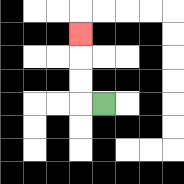{'start': '[4, 4]', 'end': '[3, 1]', 'path_directions': 'L,U,U,U', 'path_coordinates': '[[4, 4], [3, 4], [3, 3], [3, 2], [3, 1]]'}